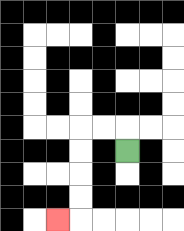{'start': '[5, 6]', 'end': '[2, 9]', 'path_directions': 'U,L,L,D,D,D,D,L', 'path_coordinates': '[[5, 6], [5, 5], [4, 5], [3, 5], [3, 6], [3, 7], [3, 8], [3, 9], [2, 9]]'}